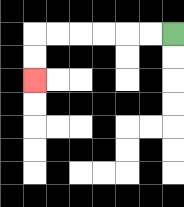{'start': '[7, 1]', 'end': '[1, 3]', 'path_directions': 'L,L,L,L,L,L,D,D', 'path_coordinates': '[[7, 1], [6, 1], [5, 1], [4, 1], [3, 1], [2, 1], [1, 1], [1, 2], [1, 3]]'}